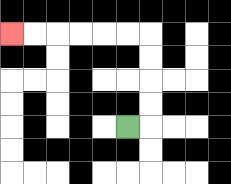{'start': '[5, 5]', 'end': '[0, 1]', 'path_directions': 'R,U,U,U,U,L,L,L,L,L,L', 'path_coordinates': '[[5, 5], [6, 5], [6, 4], [6, 3], [6, 2], [6, 1], [5, 1], [4, 1], [3, 1], [2, 1], [1, 1], [0, 1]]'}